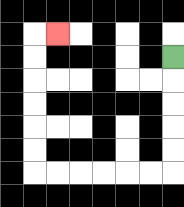{'start': '[7, 2]', 'end': '[2, 1]', 'path_directions': 'D,D,D,D,D,L,L,L,L,L,L,U,U,U,U,U,U,R', 'path_coordinates': '[[7, 2], [7, 3], [7, 4], [7, 5], [7, 6], [7, 7], [6, 7], [5, 7], [4, 7], [3, 7], [2, 7], [1, 7], [1, 6], [1, 5], [1, 4], [1, 3], [1, 2], [1, 1], [2, 1]]'}